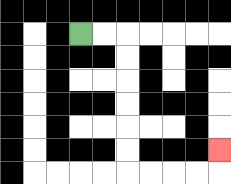{'start': '[3, 1]', 'end': '[9, 6]', 'path_directions': 'R,R,D,D,D,D,D,D,R,R,R,R,U', 'path_coordinates': '[[3, 1], [4, 1], [5, 1], [5, 2], [5, 3], [5, 4], [5, 5], [5, 6], [5, 7], [6, 7], [7, 7], [8, 7], [9, 7], [9, 6]]'}